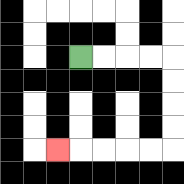{'start': '[3, 2]', 'end': '[2, 6]', 'path_directions': 'R,R,R,R,D,D,D,D,L,L,L,L,L', 'path_coordinates': '[[3, 2], [4, 2], [5, 2], [6, 2], [7, 2], [7, 3], [7, 4], [7, 5], [7, 6], [6, 6], [5, 6], [4, 6], [3, 6], [2, 6]]'}